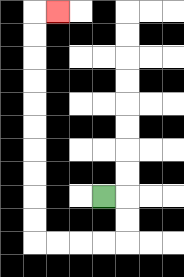{'start': '[4, 8]', 'end': '[2, 0]', 'path_directions': 'R,D,D,L,L,L,L,U,U,U,U,U,U,U,U,U,U,R', 'path_coordinates': '[[4, 8], [5, 8], [5, 9], [5, 10], [4, 10], [3, 10], [2, 10], [1, 10], [1, 9], [1, 8], [1, 7], [1, 6], [1, 5], [1, 4], [1, 3], [1, 2], [1, 1], [1, 0], [2, 0]]'}